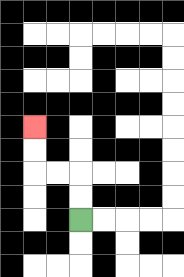{'start': '[3, 9]', 'end': '[1, 5]', 'path_directions': 'U,U,L,L,U,U', 'path_coordinates': '[[3, 9], [3, 8], [3, 7], [2, 7], [1, 7], [1, 6], [1, 5]]'}